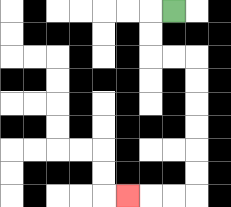{'start': '[7, 0]', 'end': '[5, 8]', 'path_directions': 'L,D,D,R,R,D,D,D,D,D,D,L,L,L', 'path_coordinates': '[[7, 0], [6, 0], [6, 1], [6, 2], [7, 2], [8, 2], [8, 3], [8, 4], [8, 5], [8, 6], [8, 7], [8, 8], [7, 8], [6, 8], [5, 8]]'}